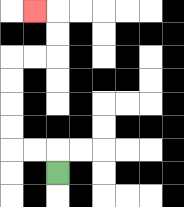{'start': '[2, 7]', 'end': '[1, 0]', 'path_directions': 'U,L,L,U,U,U,U,R,R,U,U,L', 'path_coordinates': '[[2, 7], [2, 6], [1, 6], [0, 6], [0, 5], [0, 4], [0, 3], [0, 2], [1, 2], [2, 2], [2, 1], [2, 0], [1, 0]]'}